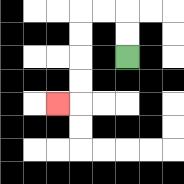{'start': '[5, 2]', 'end': '[2, 4]', 'path_directions': 'U,U,L,L,D,D,D,D,L', 'path_coordinates': '[[5, 2], [5, 1], [5, 0], [4, 0], [3, 0], [3, 1], [3, 2], [3, 3], [3, 4], [2, 4]]'}